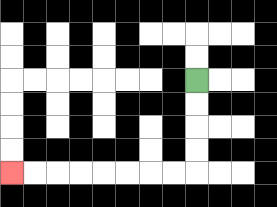{'start': '[8, 3]', 'end': '[0, 7]', 'path_directions': 'D,D,D,D,L,L,L,L,L,L,L,L', 'path_coordinates': '[[8, 3], [8, 4], [8, 5], [8, 6], [8, 7], [7, 7], [6, 7], [5, 7], [4, 7], [3, 7], [2, 7], [1, 7], [0, 7]]'}